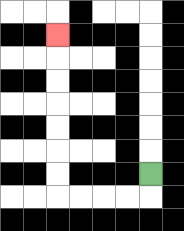{'start': '[6, 7]', 'end': '[2, 1]', 'path_directions': 'D,L,L,L,L,U,U,U,U,U,U,U', 'path_coordinates': '[[6, 7], [6, 8], [5, 8], [4, 8], [3, 8], [2, 8], [2, 7], [2, 6], [2, 5], [2, 4], [2, 3], [2, 2], [2, 1]]'}